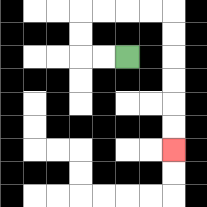{'start': '[5, 2]', 'end': '[7, 6]', 'path_directions': 'L,L,U,U,R,R,R,R,D,D,D,D,D,D', 'path_coordinates': '[[5, 2], [4, 2], [3, 2], [3, 1], [3, 0], [4, 0], [5, 0], [6, 0], [7, 0], [7, 1], [7, 2], [7, 3], [7, 4], [7, 5], [7, 6]]'}